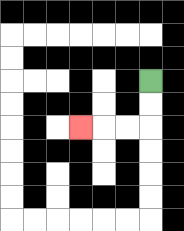{'start': '[6, 3]', 'end': '[3, 5]', 'path_directions': 'D,D,L,L,L', 'path_coordinates': '[[6, 3], [6, 4], [6, 5], [5, 5], [4, 5], [3, 5]]'}